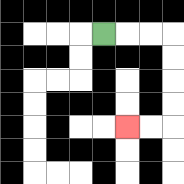{'start': '[4, 1]', 'end': '[5, 5]', 'path_directions': 'R,R,R,D,D,D,D,L,L', 'path_coordinates': '[[4, 1], [5, 1], [6, 1], [7, 1], [7, 2], [7, 3], [7, 4], [7, 5], [6, 5], [5, 5]]'}